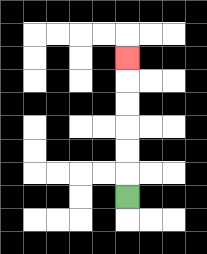{'start': '[5, 8]', 'end': '[5, 2]', 'path_directions': 'U,U,U,U,U,U', 'path_coordinates': '[[5, 8], [5, 7], [5, 6], [5, 5], [5, 4], [5, 3], [5, 2]]'}